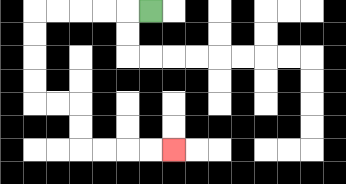{'start': '[6, 0]', 'end': '[7, 6]', 'path_directions': 'L,L,L,L,L,D,D,D,D,R,R,D,D,R,R,R,R', 'path_coordinates': '[[6, 0], [5, 0], [4, 0], [3, 0], [2, 0], [1, 0], [1, 1], [1, 2], [1, 3], [1, 4], [2, 4], [3, 4], [3, 5], [3, 6], [4, 6], [5, 6], [6, 6], [7, 6]]'}